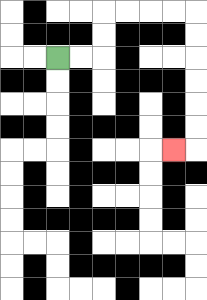{'start': '[2, 2]', 'end': '[7, 6]', 'path_directions': 'R,R,U,U,R,R,R,R,D,D,D,D,D,D,L', 'path_coordinates': '[[2, 2], [3, 2], [4, 2], [4, 1], [4, 0], [5, 0], [6, 0], [7, 0], [8, 0], [8, 1], [8, 2], [8, 3], [8, 4], [8, 5], [8, 6], [7, 6]]'}